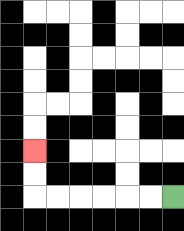{'start': '[7, 8]', 'end': '[1, 6]', 'path_directions': 'L,L,L,L,L,L,U,U', 'path_coordinates': '[[7, 8], [6, 8], [5, 8], [4, 8], [3, 8], [2, 8], [1, 8], [1, 7], [1, 6]]'}